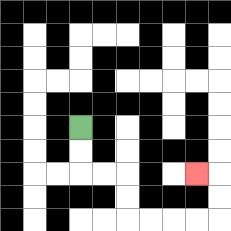{'start': '[3, 5]', 'end': '[8, 7]', 'path_directions': 'D,D,R,R,D,D,R,R,R,R,U,U,L', 'path_coordinates': '[[3, 5], [3, 6], [3, 7], [4, 7], [5, 7], [5, 8], [5, 9], [6, 9], [7, 9], [8, 9], [9, 9], [9, 8], [9, 7], [8, 7]]'}